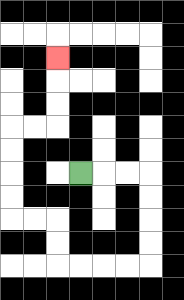{'start': '[3, 7]', 'end': '[2, 2]', 'path_directions': 'R,R,R,D,D,D,D,L,L,L,L,U,U,L,L,U,U,U,U,R,R,U,U,U', 'path_coordinates': '[[3, 7], [4, 7], [5, 7], [6, 7], [6, 8], [6, 9], [6, 10], [6, 11], [5, 11], [4, 11], [3, 11], [2, 11], [2, 10], [2, 9], [1, 9], [0, 9], [0, 8], [0, 7], [0, 6], [0, 5], [1, 5], [2, 5], [2, 4], [2, 3], [2, 2]]'}